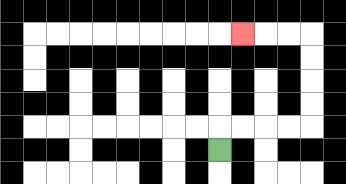{'start': '[9, 6]', 'end': '[10, 1]', 'path_directions': 'U,R,R,R,R,U,U,U,U,L,L,L', 'path_coordinates': '[[9, 6], [9, 5], [10, 5], [11, 5], [12, 5], [13, 5], [13, 4], [13, 3], [13, 2], [13, 1], [12, 1], [11, 1], [10, 1]]'}